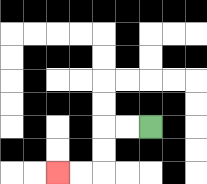{'start': '[6, 5]', 'end': '[2, 7]', 'path_directions': 'L,L,D,D,L,L', 'path_coordinates': '[[6, 5], [5, 5], [4, 5], [4, 6], [4, 7], [3, 7], [2, 7]]'}